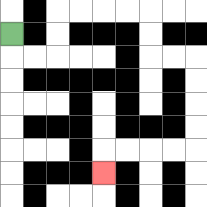{'start': '[0, 1]', 'end': '[4, 7]', 'path_directions': 'D,R,R,U,U,R,R,R,R,D,D,R,R,D,D,D,D,L,L,L,L,D', 'path_coordinates': '[[0, 1], [0, 2], [1, 2], [2, 2], [2, 1], [2, 0], [3, 0], [4, 0], [5, 0], [6, 0], [6, 1], [6, 2], [7, 2], [8, 2], [8, 3], [8, 4], [8, 5], [8, 6], [7, 6], [6, 6], [5, 6], [4, 6], [4, 7]]'}